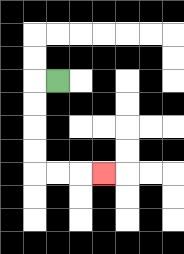{'start': '[2, 3]', 'end': '[4, 7]', 'path_directions': 'L,D,D,D,D,R,R,R', 'path_coordinates': '[[2, 3], [1, 3], [1, 4], [1, 5], [1, 6], [1, 7], [2, 7], [3, 7], [4, 7]]'}